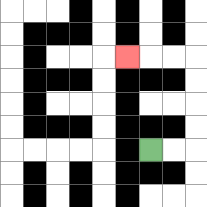{'start': '[6, 6]', 'end': '[5, 2]', 'path_directions': 'R,R,U,U,U,U,L,L,L', 'path_coordinates': '[[6, 6], [7, 6], [8, 6], [8, 5], [8, 4], [8, 3], [8, 2], [7, 2], [6, 2], [5, 2]]'}